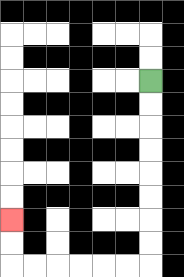{'start': '[6, 3]', 'end': '[0, 9]', 'path_directions': 'D,D,D,D,D,D,D,D,L,L,L,L,L,L,U,U', 'path_coordinates': '[[6, 3], [6, 4], [6, 5], [6, 6], [6, 7], [6, 8], [6, 9], [6, 10], [6, 11], [5, 11], [4, 11], [3, 11], [2, 11], [1, 11], [0, 11], [0, 10], [0, 9]]'}